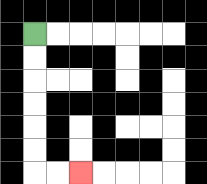{'start': '[1, 1]', 'end': '[3, 7]', 'path_directions': 'D,D,D,D,D,D,R,R', 'path_coordinates': '[[1, 1], [1, 2], [1, 3], [1, 4], [1, 5], [1, 6], [1, 7], [2, 7], [3, 7]]'}